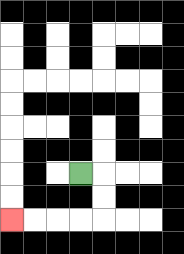{'start': '[3, 7]', 'end': '[0, 9]', 'path_directions': 'R,D,D,L,L,L,L', 'path_coordinates': '[[3, 7], [4, 7], [4, 8], [4, 9], [3, 9], [2, 9], [1, 9], [0, 9]]'}